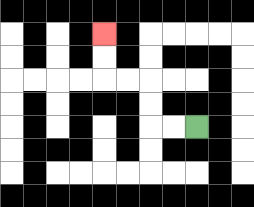{'start': '[8, 5]', 'end': '[4, 1]', 'path_directions': 'L,L,U,U,L,L,U,U', 'path_coordinates': '[[8, 5], [7, 5], [6, 5], [6, 4], [6, 3], [5, 3], [4, 3], [4, 2], [4, 1]]'}